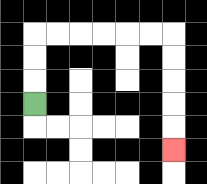{'start': '[1, 4]', 'end': '[7, 6]', 'path_directions': 'U,U,U,R,R,R,R,R,R,D,D,D,D,D', 'path_coordinates': '[[1, 4], [1, 3], [1, 2], [1, 1], [2, 1], [3, 1], [4, 1], [5, 1], [6, 1], [7, 1], [7, 2], [7, 3], [7, 4], [7, 5], [7, 6]]'}